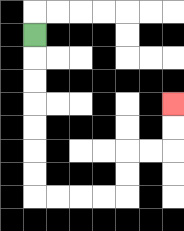{'start': '[1, 1]', 'end': '[7, 4]', 'path_directions': 'D,D,D,D,D,D,D,R,R,R,R,U,U,R,R,U,U', 'path_coordinates': '[[1, 1], [1, 2], [1, 3], [1, 4], [1, 5], [1, 6], [1, 7], [1, 8], [2, 8], [3, 8], [4, 8], [5, 8], [5, 7], [5, 6], [6, 6], [7, 6], [7, 5], [7, 4]]'}